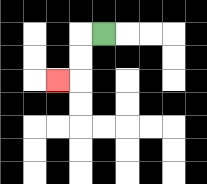{'start': '[4, 1]', 'end': '[2, 3]', 'path_directions': 'L,D,D,L', 'path_coordinates': '[[4, 1], [3, 1], [3, 2], [3, 3], [2, 3]]'}